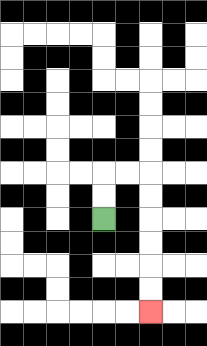{'start': '[4, 9]', 'end': '[6, 13]', 'path_directions': 'U,U,R,R,D,D,D,D,D,D', 'path_coordinates': '[[4, 9], [4, 8], [4, 7], [5, 7], [6, 7], [6, 8], [6, 9], [6, 10], [6, 11], [6, 12], [6, 13]]'}